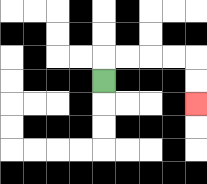{'start': '[4, 3]', 'end': '[8, 4]', 'path_directions': 'U,R,R,R,R,D,D', 'path_coordinates': '[[4, 3], [4, 2], [5, 2], [6, 2], [7, 2], [8, 2], [8, 3], [8, 4]]'}